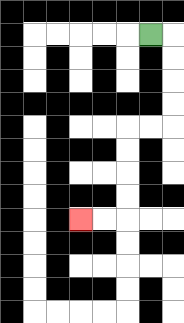{'start': '[6, 1]', 'end': '[3, 9]', 'path_directions': 'R,D,D,D,D,L,L,D,D,D,D,L,L', 'path_coordinates': '[[6, 1], [7, 1], [7, 2], [7, 3], [7, 4], [7, 5], [6, 5], [5, 5], [5, 6], [5, 7], [5, 8], [5, 9], [4, 9], [3, 9]]'}